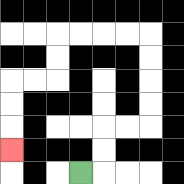{'start': '[3, 7]', 'end': '[0, 6]', 'path_directions': 'R,U,U,R,R,U,U,U,U,L,L,L,L,D,D,L,L,D,D,D', 'path_coordinates': '[[3, 7], [4, 7], [4, 6], [4, 5], [5, 5], [6, 5], [6, 4], [6, 3], [6, 2], [6, 1], [5, 1], [4, 1], [3, 1], [2, 1], [2, 2], [2, 3], [1, 3], [0, 3], [0, 4], [0, 5], [0, 6]]'}